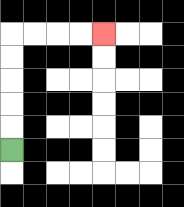{'start': '[0, 6]', 'end': '[4, 1]', 'path_directions': 'U,U,U,U,U,R,R,R,R', 'path_coordinates': '[[0, 6], [0, 5], [0, 4], [0, 3], [0, 2], [0, 1], [1, 1], [2, 1], [3, 1], [4, 1]]'}